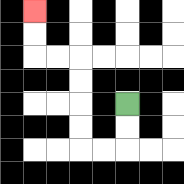{'start': '[5, 4]', 'end': '[1, 0]', 'path_directions': 'D,D,L,L,U,U,U,U,L,L,U,U', 'path_coordinates': '[[5, 4], [5, 5], [5, 6], [4, 6], [3, 6], [3, 5], [3, 4], [3, 3], [3, 2], [2, 2], [1, 2], [1, 1], [1, 0]]'}